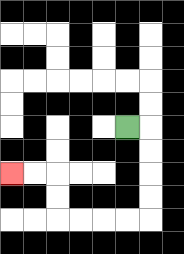{'start': '[5, 5]', 'end': '[0, 7]', 'path_directions': 'R,D,D,D,D,L,L,L,L,U,U,L,L', 'path_coordinates': '[[5, 5], [6, 5], [6, 6], [6, 7], [6, 8], [6, 9], [5, 9], [4, 9], [3, 9], [2, 9], [2, 8], [2, 7], [1, 7], [0, 7]]'}